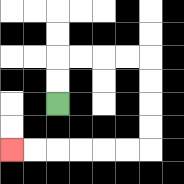{'start': '[2, 4]', 'end': '[0, 6]', 'path_directions': 'U,U,R,R,R,R,D,D,D,D,L,L,L,L,L,L', 'path_coordinates': '[[2, 4], [2, 3], [2, 2], [3, 2], [4, 2], [5, 2], [6, 2], [6, 3], [6, 4], [6, 5], [6, 6], [5, 6], [4, 6], [3, 6], [2, 6], [1, 6], [0, 6]]'}